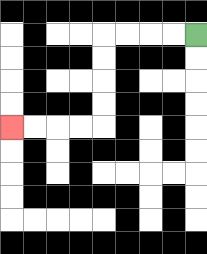{'start': '[8, 1]', 'end': '[0, 5]', 'path_directions': 'L,L,L,L,D,D,D,D,L,L,L,L', 'path_coordinates': '[[8, 1], [7, 1], [6, 1], [5, 1], [4, 1], [4, 2], [4, 3], [4, 4], [4, 5], [3, 5], [2, 5], [1, 5], [0, 5]]'}